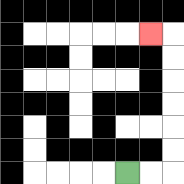{'start': '[5, 7]', 'end': '[6, 1]', 'path_directions': 'R,R,U,U,U,U,U,U,L', 'path_coordinates': '[[5, 7], [6, 7], [7, 7], [7, 6], [7, 5], [7, 4], [7, 3], [7, 2], [7, 1], [6, 1]]'}